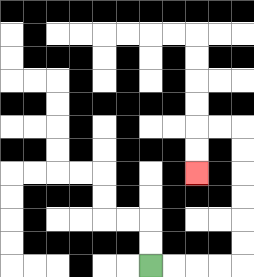{'start': '[6, 11]', 'end': '[8, 7]', 'path_directions': 'R,R,R,R,U,U,U,U,U,U,L,L,D,D', 'path_coordinates': '[[6, 11], [7, 11], [8, 11], [9, 11], [10, 11], [10, 10], [10, 9], [10, 8], [10, 7], [10, 6], [10, 5], [9, 5], [8, 5], [8, 6], [8, 7]]'}